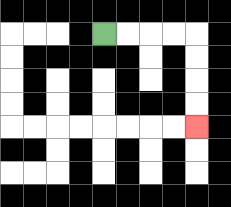{'start': '[4, 1]', 'end': '[8, 5]', 'path_directions': 'R,R,R,R,D,D,D,D', 'path_coordinates': '[[4, 1], [5, 1], [6, 1], [7, 1], [8, 1], [8, 2], [8, 3], [8, 4], [8, 5]]'}